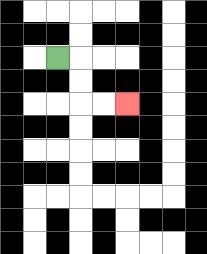{'start': '[2, 2]', 'end': '[5, 4]', 'path_directions': 'R,D,D,R,R', 'path_coordinates': '[[2, 2], [3, 2], [3, 3], [3, 4], [4, 4], [5, 4]]'}